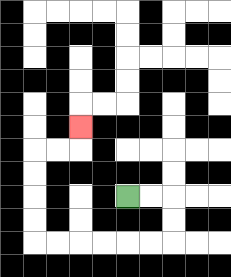{'start': '[5, 8]', 'end': '[3, 5]', 'path_directions': 'R,R,D,D,L,L,L,L,L,L,U,U,U,U,R,R,U', 'path_coordinates': '[[5, 8], [6, 8], [7, 8], [7, 9], [7, 10], [6, 10], [5, 10], [4, 10], [3, 10], [2, 10], [1, 10], [1, 9], [1, 8], [1, 7], [1, 6], [2, 6], [3, 6], [3, 5]]'}